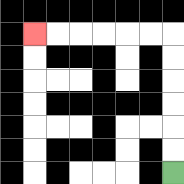{'start': '[7, 7]', 'end': '[1, 1]', 'path_directions': 'U,U,U,U,U,U,L,L,L,L,L,L', 'path_coordinates': '[[7, 7], [7, 6], [7, 5], [7, 4], [7, 3], [7, 2], [7, 1], [6, 1], [5, 1], [4, 1], [3, 1], [2, 1], [1, 1]]'}